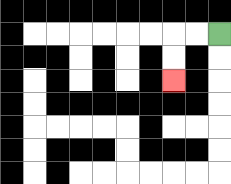{'start': '[9, 1]', 'end': '[7, 3]', 'path_directions': 'L,L,D,D', 'path_coordinates': '[[9, 1], [8, 1], [7, 1], [7, 2], [7, 3]]'}